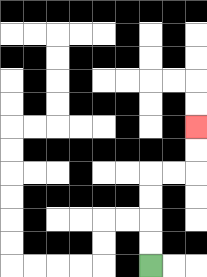{'start': '[6, 11]', 'end': '[8, 5]', 'path_directions': 'U,U,U,U,R,R,U,U', 'path_coordinates': '[[6, 11], [6, 10], [6, 9], [6, 8], [6, 7], [7, 7], [8, 7], [8, 6], [8, 5]]'}